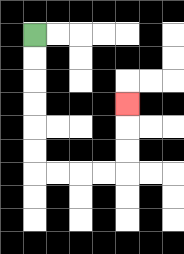{'start': '[1, 1]', 'end': '[5, 4]', 'path_directions': 'D,D,D,D,D,D,R,R,R,R,U,U,U', 'path_coordinates': '[[1, 1], [1, 2], [1, 3], [1, 4], [1, 5], [1, 6], [1, 7], [2, 7], [3, 7], [4, 7], [5, 7], [5, 6], [5, 5], [5, 4]]'}